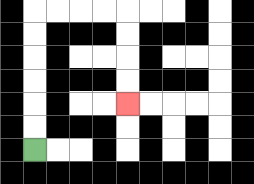{'start': '[1, 6]', 'end': '[5, 4]', 'path_directions': 'U,U,U,U,U,U,R,R,R,R,D,D,D,D', 'path_coordinates': '[[1, 6], [1, 5], [1, 4], [1, 3], [1, 2], [1, 1], [1, 0], [2, 0], [3, 0], [4, 0], [5, 0], [5, 1], [5, 2], [5, 3], [5, 4]]'}